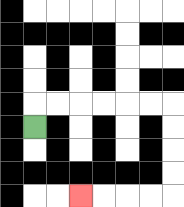{'start': '[1, 5]', 'end': '[3, 8]', 'path_directions': 'U,R,R,R,R,R,R,D,D,D,D,L,L,L,L', 'path_coordinates': '[[1, 5], [1, 4], [2, 4], [3, 4], [4, 4], [5, 4], [6, 4], [7, 4], [7, 5], [7, 6], [7, 7], [7, 8], [6, 8], [5, 8], [4, 8], [3, 8]]'}